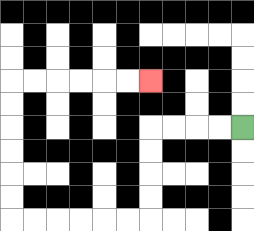{'start': '[10, 5]', 'end': '[6, 3]', 'path_directions': 'L,L,L,L,D,D,D,D,L,L,L,L,L,L,U,U,U,U,U,U,R,R,R,R,R,R', 'path_coordinates': '[[10, 5], [9, 5], [8, 5], [7, 5], [6, 5], [6, 6], [6, 7], [6, 8], [6, 9], [5, 9], [4, 9], [3, 9], [2, 9], [1, 9], [0, 9], [0, 8], [0, 7], [0, 6], [0, 5], [0, 4], [0, 3], [1, 3], [2, 3], [3, 3], [4, 3], [5, 3], [6, 3]]'}